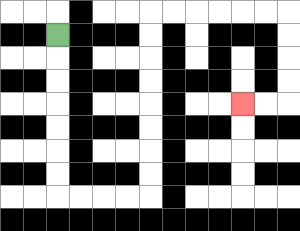{'start': '[2, 1]', 'end': '[10, 4]', 'path_directions': 'D,D,D,D,D,D,D,R,R,R,R,U,U,U,U,U,U,U,U,R,R,R,R,R,R,D,D,D,D,L,L', 'path_coordinates': '[[2, 1], [2, 2], [2, 3], [2, 4], [2, 5], [2, 6], [2, 7], [2, 8], [3, 8], [4, 8], [5, 8], [6, 8], [6, 7], [6, 6], [6, 5], [6, 4], [6, 3], [6, 2], [6, 1], [6, 0], [7, 0], [8, 0], [9, 0], [10, 0], [11, 0], [12, 0], [12, 1], [12, 2], [12, 3], [12, 4], [11, 4], [10, 4]]'}